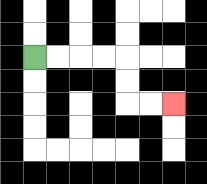{'start': '[1, 2]', 'end': '[7, 4]', 'path_directions': 'R,R,R,R,D,D,R,R', 'path_coordinates': '[[1, 2], [2, 2], [3, 2], [4, 2], [5, 2], [5, 3], [5, 4], [6, 4], [7, 4]]'}